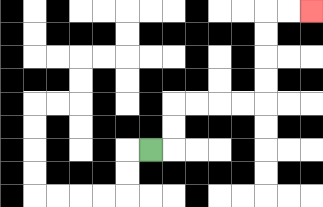{'start': '[6, 6]', 'end': '[13, 0]', 'path_directions': 'R,U,U,R,R,R,R,U,U,U,U,R,R', 'path_coordinates': '[[6, 6], [7, 6], [7, 5], [7, 4], [8, 4], [9, 4], [10, 4], [11, 4], [11, 3], [11, 2], [11, 1], [11, 0], [12, 0], [13, 0]]'}